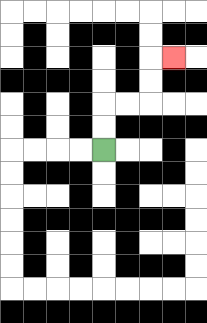{'start': '[4, 6]', 'end': '[7, 2]', 'path_directions': 'U,U,R,R,U,U,R', 'path_coordinates': '[[4, 6], [4, 5], [4, 4], [5, 4], [6, 4], [6, 3], [6, 2], [7, 2]]'}